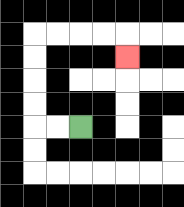{'start': '[3, 5]', 'end': '[5, 2]', 'path_directions': 'L,L,U,U,U,U,R,R,R,R,D', 'path_coordinates': '[[3, 5], [2, 5], [1, 5], [1, 4], [1, 3], [1, 2], [1, 1], [2, 1], [3, 1], [4, 1], [5, 1], [5, 2]]'}